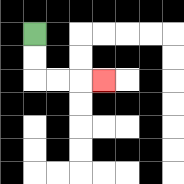{'start': '[1, 1]', 'end': '[4, 3]', 'path_directions': 'D,D,R,R,R', 'path_coordinates': '[[1, 1], [1, 2], [1, 3], [2, 3], [3, 3], [4, 3]]'}